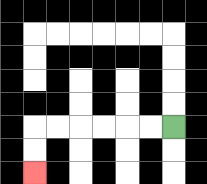{'start': '[7, 5]', 'end': '[1, 7]', 'path_directions': 'L,L,L,L,L,L,D,D', 'path_coordinates': '[[7, 5], [6, 5], [5, 5], [4, 5], [3, 5], [2, 5], [1, 5], [1, 6], [1, 7]]'}